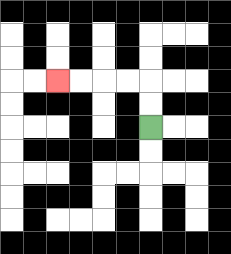{'start': '[6, 5]', 'end': '[2, 3]', 'path_directions': 'U,U,L,L,L,L', 'path_coordinates': '[[6, 5], [6, 4], [6, 3], [5, 3], [4, 3], [3, 3], [2, 3]]'}